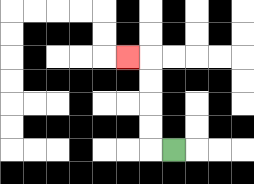{'start': '[7, 6]', 'end': '[5, 2]', 'path_directions': 'L,U,U,U,U,L', 'path_coordinates': '[[7, 6], [6, 6], [6, 5], [6, 4], [6, 3], [6, 2], [5, 2]]'}